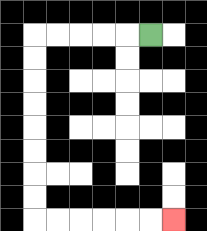{'start': '[6, 1]', 'end': '[7, 9]', 'path_directions': 'L,L,L,L,L,D,D,D,D,D,D,D,D,R,R,R,R,R,R', 'path_coordinates': '[[6, 1], [5, 1], [4, 1], [3, 1], [2, 1], [1, 1], [1, 2], [1, 3], [1, 4], [1, 5], [1, 6], [1, 7], [1, 8], [1, 9], [2, 9], [3, 9], [4, 9], [5, 9], [6, 9], [7, 9]]'}